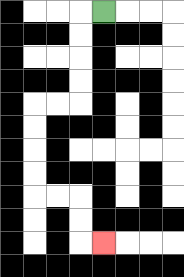{'start': '[4, 0]', 'end': '[4, 10]', 'path_directions': 'L,D,D,D,D,L,L,D,D,D,D,R,R,D,D,R', 'path_coordinates': '[[4, 0], [3, 0], [3, 1], [3, 2], [3, 3], [3, 4], [2, 4], [1, 4], [1, 5], [1, 6], [1, 7], [1, 8], [2, 8], [3, 8], [3, 9], [3, 10], [4, 10]]'}